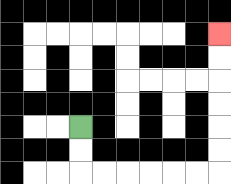{'start': '[3, 5]', 'end': '[9, 1]', 'path_directions': 'D,D,R,R,R,R,R,R,U,U,U,U,U,U', 'path_coordinates': '[[3, 5], [3, 6], [3, 7], [4, 7], [5, 7], [6, 7], [7, 7], [8, 7], [9, 7], [9, 6], [9, 5], [9, 4], [9, 3], [9, 2], [9, 1]]'}